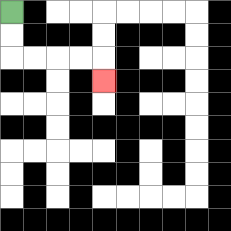{'start': '[0, 0]', 'end': '[4, 3]', 'path_directions': 'D,D,R,R,R,R,D', 'path_coordinates': '[[0, 0], [0, 1], [0, 2], [1, 2], [2, 2], [3, 2], [4, 2], [4, 3]]'}